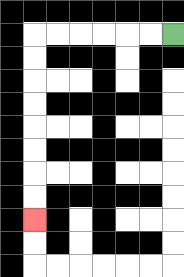{'start': '[7, 1]', 'end': '[1, 9]', 'path_directions': 'L,L,L,L,L,L,D,D,D,D,D,D,D,D', 'path_coordinates': '[[7, 1], [6, 1], [5, 1], [4, 1], [3, 1], [2, 1], [1, 1], [1, 2], [1, 3], [1, 4], [1, 5], [1, 6], [1, 7], [1, 8], [1, 9]]'}